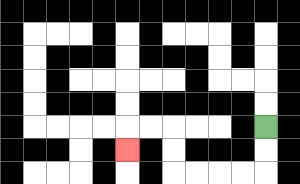{'start': '[11, 5]', 'end': '[5, 6]', 'path_directions': 'D,D,L,L,L,L,U,U,L,L,D', 'path_coordinates': '[[11, 5], [11, 6], [11, 7], [10, 7], [9, 7], [8, 7], [7, 7], [7, 6], [7, 5], [6, 5], [5, 5], [5, 6]]'}